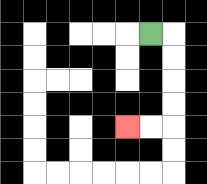{'start': '[6, 1]', 'end': '[5, 5]', 'path_directions': 'R,D,D,D,D,L,L', 'path_coordinates': '[[6, 1], [7, 1], [7, 2], [7, 3], [7, 4], [7, 5], [6, 5], [5, 5]]'}